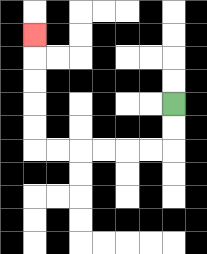{'start': '[7, 4]', 'end': '[1, 1]', 'path_directions': 'D,D,L,L,L,L,L,L,U,U,U,U,U', 'path_coordinates': '[[7, 4], [7, 5], [7, 6], [6, 6], [5, 6], [4, 6], [3, 6], [2, 6], [1, 6], [1, 5], [1, 4], [1, 3], [1, 2], [1, 1]]'}